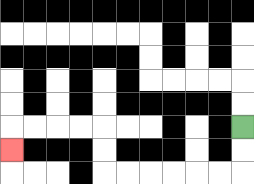{'start': '[10, 5]', 'end': '[0, 6]', 'path_directions': 'D,D,L,L,L,L,L,L,U,U,L,L,L,L,D', 'path_coordinates': '[[10, 5], [10, 6], [10, 7], [9, 7], [8, 7], [7, 7], [6, 7], [5, 7], [4, 7], [4, 6], [4, 5], [3, 5], [2, 5], [1, 5], [0, 5], [0, 6]]'}